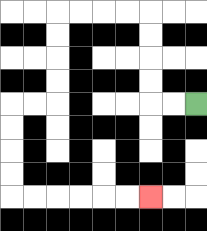{'start': '[8, 4]', 'end': '[6, 8]', 'path_directions': 'L,L,U,U,U,U,L,L,L,L,D,D,D,D,L,L,D,D,D,D,R,R,R,R,R,R', 'path_coordinates': '[[8, 4], [7, 4], [6, 4], [6, 3], [6, 2], [6, 1], [6, 0], [5, 0], [4, 0], [3, 0], [2, 0], [2, 1], [2, 2], [2, 3], [2, 4], [1, 4], [0, 4], [0, 5], [0, 6], [0, 7], [0, 8], [1, 8], [2, 8], [3, 8], [4, 8], [5, 8], [6, 8]]'}